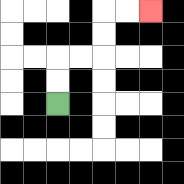{'start': '[2, 4]', 'end': '[6, 0]', 'path_directions': 'U,U,R,R,U,U,R,R', 'path_coordinates': '[[2, 4], [2, 3], [2, 2], [3, 2], [4, 2], [4, 1], [4, 0], [5, 0], [6, 0]]'}